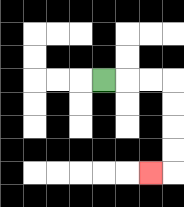{'start': '[4, 3]', 'end': '[6, 7]', 'path_directions': 'R,R,R,D,D,D,D,L', 'path_coordinates': '[[4, 3], [5, 3], [6, 3], [7, 3], [7, 4], [7, 5], [7, 6], [7, 7], [6, 7]]'}